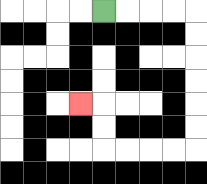{'start': '[4, 0]', 'end': '[3, 4]', 'path_directions': 'R,R,R,R,D,D,D,D,D,D,L,L,L,L,U,U,L', 'path_coordinates': '[[4, 0], [5, 0], [6, 0], [7, 0], [8, 0], [8, 1], [8, 2], [8, 3], [8, 4], [8, 5], [8, 6], [7, 6], [6, 6], [5, 6], [4, 6], [4, 5], [4, 4], [3, 4]]'}